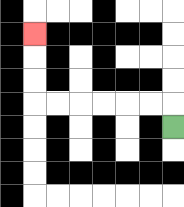{'start': '[7, 5]', 'end': '[1, 1]', 'path_directions': 'U,L,L,L,L,L,L,U,U,U', 'path_coordinates': '[[7, 5], [7, 4], [6, 4], [5, 4], [4, 4], [3, 4], [2, 4], [1, 4], [1, 3], [1, 2], [1, 1]]'}